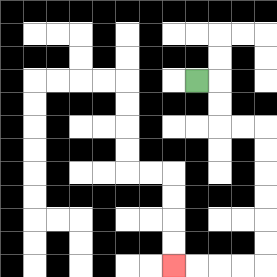{'start': '[8, 3]', 'end': '[7, 11]', 'path_directions': 'R,D,D,R,R,D,D,D,D,D,D,L,L,L,L', 'path_coordinates': '[[8, 3], [9, 3], [9, 4], [9, 5], [10, 5], [11, 5], [11, 6], [11, 7], [11, 8], [11, 9], [11, 10], [11, 11], [10, 11], [9, 11], [8, 11], [7, 11]]'}